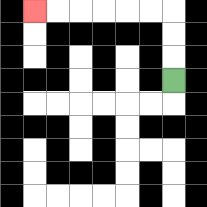{'start': '[7, 3]', 'end': '[1, 0]', 'path_directions': 'U,U,U,L,L,L,L,L,L', 'path_coordinates': '[[7, 3], [7, 2], [7, 1], [7, 0], [6, 0], [5, 0], [4, 0], [3, 0], [2, 0], [1, 0]]'}